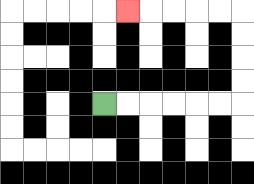{'start': '[4, 4]', 'end': '[5, 0]', 'path_directions': 'R,R,R,R,R,R,U,U,U,U,L,L,L,L,L', 'path_coordinates': '[[4, 4], [5, 4], [6, 4], [7, 4], [8, 4], [9, 4], [10, 4], [10, 3], [10, 2], [10, 1], [10, 0], [9, 0], [8, 0], [7, 0], [6, 0], [5, 0]]'}